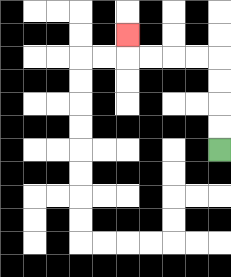{'start': '[9, 6]', 'end': '[5, 1]', 'path_directions': 'U,U,U,U,L,L,L,L,U', 'path_coordinates': '[[9, 6], [9, 5], [9, 4], [9, 3], [9, 2], [8, 2], [7, 2], [6, 2], [5, 2], [5, 1]]'}